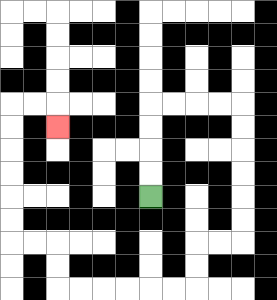{'start': '[6, 8]', 'end': '[2, 5]', 'path_directions': 'U,U,U,U,R,R,R,R,D,D,D,D,D,D,L,L,D,D,L,L,L,L,L,L,U,U,L,L,U,U,U,U,U,U,R,R,D', 'path_coordinates': '[[6, 8], [6, 7], [6, 6], [6, 5], [6, 4], [7, 4], [8, 4], [9, 4], [10, 4], [10, 5], [10, 6], [10, 7], [10, 8], [10, 9], [10, 10], [9, 10], [8, 10], [8, 11], [8, 12], [7, 12], [6, 12], [5, 12], [4, 12], [3, 12], [2, 12], [2, 11], [2, 10], [1, 10], [0, 10], [0, 9], [0, 8], [0, 7], [0, 6], [0, 5], [0, 4], [1, 4], [2, 4], [2, 5]]'}